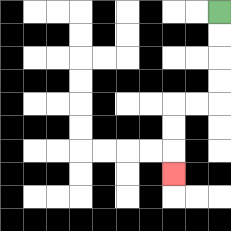{'start': '[9, 0]', 'end': '[7, 7]', 'path_directions': 'D,D,D,D,L,L,D,D,D', 'path_coordinates': '[[9, 0], [9, 1], [9, 2], [9, 3], [9, 4], [8, 4], [7, 4], [7, 5], [7, 6], [7, 7]]'}